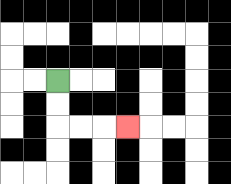{'start': '[2, 3]', 'end': '[5, 5]', 'path_directions': 'D,D,R,R,R', 'path_coordinates': '[[2, 3], [2, 4], [2, 5], [3, 5], [4, 5], [5, 5]]'}